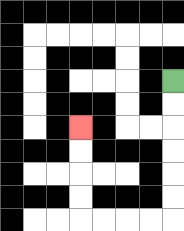{'start': '[7, 3]', 'end': '[3, 5]', 'path_directions': 'D,D,D,D,D,D,L,L,L,L,U,U,U,U', 'path_coordinates': '[[7, 3], [7, 4], [7, 5], [7, 6], [7, 7], [7, 8], [7, 9], [6, 9], [5, 9], [4, 9], [3, 9], [3, 8], [3, 7], [3, 6], [3, 5]]'}